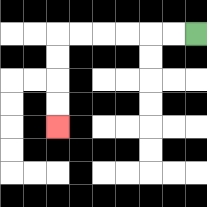{'start': '[8, 1]', 'end': '[2, 5]', 'path_directions': 'L,L,L,L,L,L,D,D,D,D', 'path_coordinates': '[[8, 1], [7, 1], [6, 1], [5, 1], [4, 1], [3, 1], [2, 1], [2, 2], [2, 3], [2, 4], [2, 5]]'}